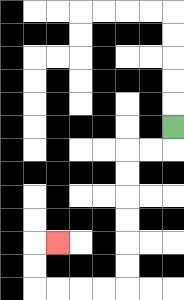{'start': '[7, 5]', 'end': '[2, 10]', 'path_directions': 'D,L,L,D,D,D,D,D,D,L,L,L,L,U,U,R', 'path_coordinates': '[[7, 5], [7, 6], [6, 6], [5, 6], [5, 7], [5, 8], [5, 9], [5, 10], [5, 11], [5, 12], [4, 12], [3, 12], [2, 12], [1, 12], [1, 11], [1, 10], [2, 10]]'}